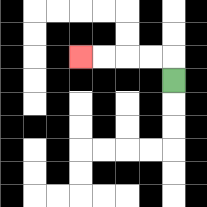{'start': '[7, 3]', 'end': '[3, 2]', 'path_directions': 'U,L,L,L,L', 'path_coordinates': '[[7, 3], [7, 2], [6, 2], [5, 2], [4, 2], [3, 2]]'}